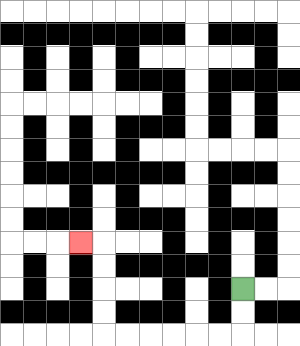{'start': '[10, 12]', 'end': '[3, 10]', 'path_directions': 'D,D,L,L,L,L,L,L,U,U,U,U,L', 'path_coordinates': '[[10, 12], [10, 13], [10, 14], [9, 14], [8, 14], [7, 14], [6, 14], [5, 14], [4, 14], [4, 13], [4, 12], [4, 11], [4, 10], [3, 10]]'}